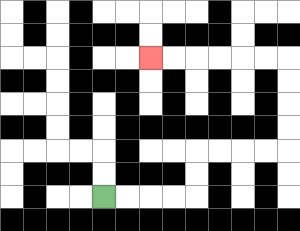{'start': '[4, 8]', 'end': '[6, 2]', 'path_directions': 'R,R,R,R,U,U,R,R,R,R,U,U,U,U,L,L,L,L,L,L', 'path_coordinates': '[[4, 8], [5, 8], [6, 8], [7, 8], [8, 8], [8, 7], [8, 6], [9, 6], [10, 6], [11, 6], [12, 6], [12, 5], [12, 4], [12, 3], [12, 2], [11, 2], [10, 2], [9, 2], [8, 2], [7, 2], [6, 2]]'}